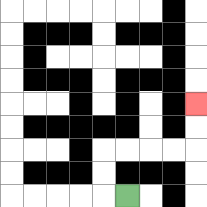{'start': '[5, 8]', 'end': '[8, 4]', 'path_directions': 'L,U,U,R,R,R,R,U,U', 'path_coordinates': '[[5, 8], [4, 8], [4, 7], [4, 6], [5, 6], [6, 6], [7, 6], [8, 6], [8, 5], [8, 4]]'}